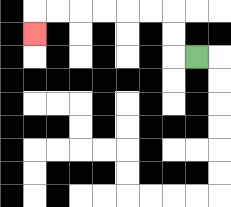{'start': '[8, 2]', 'end': '[1, 1]', 'path_directions': 'L,U,U,L,L,L,L,L,L,D', 'path_coordinates': '[[8, 2], [7, 2], [7, 1], [7, 0], [6, 0], [5, 0], [4, 0], [3, 0], [2, 0], [1, 0], [1, 1]]'}